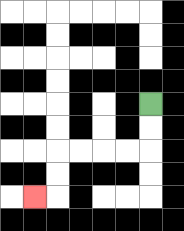{'start': '[6, 4]', 'end': '[1, 8]', 'path_directions': 'D,D,L,L,L,L,D,D,L', 'path_coordinates': '[[6, 4], [6, 5], [6, 6], [5, 6], [4, 6], [3, 6], [2, 6], [2, 7], [2, 8], [1, 8]]'}